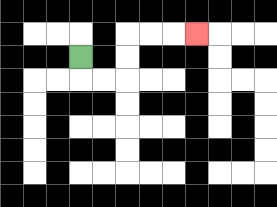{'start': '[3, 2]', 'end': '[8, 1]', 'path_directions': 'D,R,R,U,U,R,R,R', 'path_coordinates': '[[3, 2], [3, 3], [4, 3], [5, 3], [5, 2], [5, 1], [6, 1], [7, 1], [8, 1]]'}